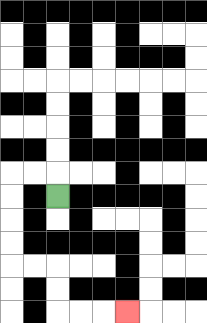{'start': '[2, 8]', 'end': '[5, 13]', 'path_directions': 'U,L,L,D,D,D,D,R,R,D,D,R,R,R', 'path_coordinates': '[[2, 8], [2, 7], [1, 7], [0, 7], [0, 8], [0, 9], [0, 10], [0, 11], [1, 11], [2, 11], [2, 12], [2, 13], [3, 13], [4, 13], [5, 13]]'}